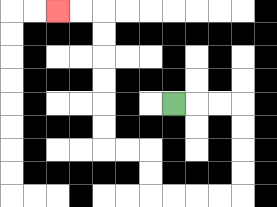{'start': '[7, 4]', 'end': '[2, 0]', 'path_directions': 'R,R,R,D,D,D,D,L,L,L,L,U,U,L,L,U,U,U,U,U,U,L,L', 'path_coordinates': '[[7, 4], [8, 4], [9, 4], [10, 4], [10, 5], [10, 6], [10, 7], [10, 8], [9, 8], [8, 8], [7, 8], [6, 8], [6, 7], [6, 6], [5, 6], [4, 6], [4, 5], [4, 4], [4, 3], [4, 2], [4, 1], [4, 0], [3, 0], [2, 0]]'}